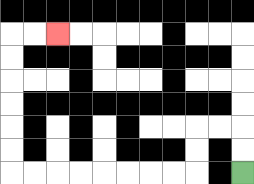{'start': '[10, 7]', 'end': '[2, 1]', 'path_directions': 'U,U,L,L,D,D,L,L,L,L,L,L,L,L,U,U,U,U,U,U,R,R', 'path_coordinates': '[[10, 7], [10, 6], [10, 5], [9, 5], [8, 5], [8, 6], [8, 7], [7, 7], [6, 7], [5, 7], [4, 7], [3, 7], [2, 7], [1, 7], [0, 7], [0, 6], [0, 5], [0, 4], [0, 3], [0, 2], [0, 1], [1, 1], [2, 1]]'}